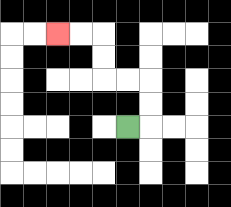{'start': '[5, 5]', 'end': '[2, 1]', 'path_directions': 'R,U,U,L,L,U,U,L,L', 'path_coordinates': '[[5, 5], [6, 5], [6, 4], [6, 3], [5, 3], [4, 3], [4, 2], [4, 1], [3, 1], [2, 1]]'}